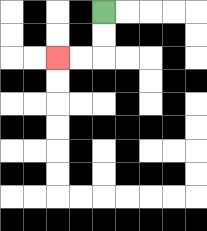{'start': '[4, 0]', 'end': '[2, 2]', 'path_directions': 'D,D,L,L', 'path_coordinates': '[[4, 0], [4, 1], [4, 2], [3, 2], [2, 2]]'}